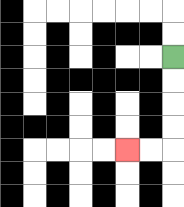{'start': '[7, 2]', 'end': '[5, 6]', 'path_directions': 'D,D,D,D,L,L', 'path_coordinates': '[[7, 2], [7, 3], [7, 4], [7, 5], [7, 6], [6, 6], [5, 6]]'}